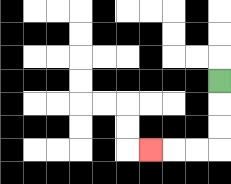{'start': '[9, 3]', 'end': '[6, 6]', 'path_directions': 'D,D,D,L,L,L', 'path_coordinates': '[[9, 3], [9, 4], [9, 5], [9, 6], [8, 6], [7, 6], [6, 6]]'}